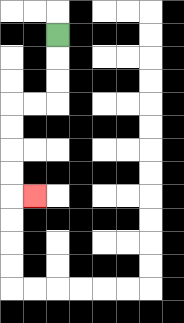{'start': '[2, 1]', 'end': '[1, 8]', 'path_directions': 'D,D,D,L,L,D,D,D,D,R', 'path_coordinates': '[[2, 1], [2, 2], [2, 3], [2, 4], [1, 4], [0, 4], [0, 5], [0, 6], [0, 7], [0, 8], [1, 8]]'}